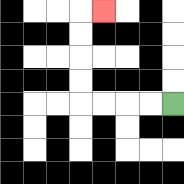{'start': '[7, 4]', 'end': '[4, 0]', 'path_directions': 'L,L,L,L,U,U,U,U,R', 'path_coordinates': '[[7, 4], [6, 4], [5, 4], [4, 4], [3, 4], [3, 3], [3, 2], [3, 1], [3, 0], [4, 0]]'}